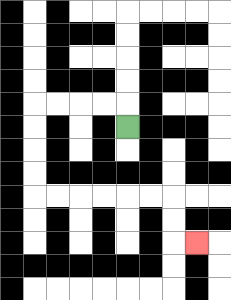{'start': '[5, 5]', 'end': '[8, 10]', 'path_directions': 'U,L,L,L,L,D,D,D,D,R,R,R,R,R,R,D,D,R', 'path_coordinates': '[[5, 5], [5, 4], [4, 4], [3, 4], [2, 4], [1, 4], [1, 5], [1, 6], [1, 7], [1, 8], [2, 8], [3, 8], [4, 8], [5, 8], [6, 8], [7, 8], [7, 9], [7, 10], [8, 10]]'}